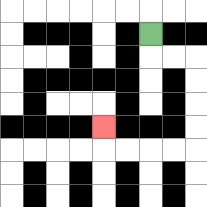{'start': '[6, 1]', 'end': '[4, 5]', 'path_directions': 'D,R,R,D,D,D,D,L,L,L,L,U', 'path_coordinates': '[[6, 1], [6, 2], [7, 2], [8, 2], [8, 3], [8, 4], [8, 5], [8, 6], [7, 6], [6, 6], [5, 6], [4, 6], [4, 5]]'}